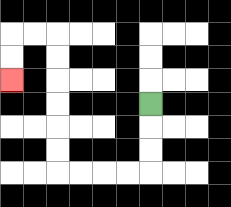{'start': '[6, 4]', 'end': '[0, 3]', 'path_directions': 'D,D,D,L,L,L,L,U,U,U,U,U,U,L,L,D,D', 'path_coordinates': '[[6, 4], [6, 5], [6, 6], [6, 7], [5, 7], [4, 7], [3, 7], [2, 7], [2, 6], [2, 5], [2, 4], [2, 3], [2, 2], [2, 1], [1, 1], [0, 1], [0, 2], [0, 3]]'}